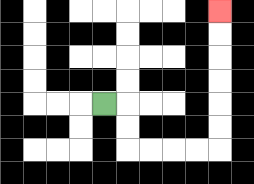{'start': '[4, 4]', 'end': '[9, 0]', 'path_directions': 'R,D,D,R,R,R,R,U,U,U,U,U,U', 'path_coordinates': '[[4, 4], [5, 4], [5, 5], [5, 6], [6, 6], [7, 6], [8, 6], [9, 6], [9, 5], [9, 4], [9, 3], [9, 2], [9, 1], [9, 0]]'}